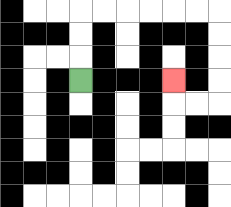{'start': '[3, 3]', 'end': '[7, 3]', 'path_directions': 'U,U,U,R,R,R,R,R,R,D,D,D,D,L,L,U', 'path_coordinates': '[[3, 3], [3, 2], [3, 1], [3, 0], [4, 0], [5, 0], [6, 0], [7, 0], [8, 0], [9, 0], [9, 1], [9, 2], [9, 3], [9, 4], [8, 4], [7, 4], [7, 3]]'}